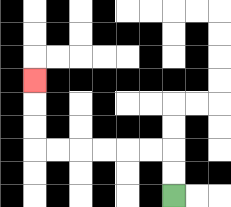{'start': '[7, 8]', 'end': '[1, 3]', 'path_directions': 'U,U,L,L,L,L,L,L,U,U,U', 'path_coordinates': '[[7, 8], [7, 7], [7, 6], [6, 6], [5, 6], [4, 6], [3, 6], [2, 6], [1, 6], [1, 5], [1, 4], [1, 3]]'}